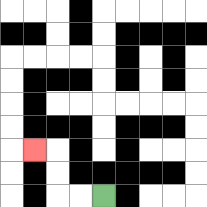{'start': '[4, 8]', 'end': '[1, 6]', 'path_directions': 'L,L,U,U,L', 'path_coordinates': '[[4, 8], [3, 8], [2, 8], [2, 7], [2, 6], [1, 6]]'}